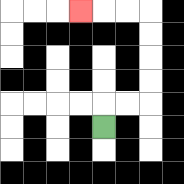{'start': '[4, 5]', 'end': '[3, 0]', 'path_directions': 'U,R,R,U,U,U,U,L,L,L', 'path_coordinates': '[[4, 5], [4, 4], [5, 4], [6, 4], [6, 3], [6, 2], [6, 1], [6, 0], [5, 0], [4, 0], [3, 0]]'}